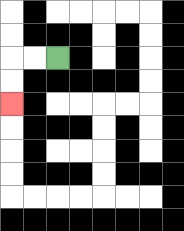{'start': '[2, 2]', 'end': '[0, 4]', 'path_directions': 'L,L,D,D', 'path_coordinates': '[[2, 2], [1, 2], [0, 2], [0, 3], [0, 4]]'}